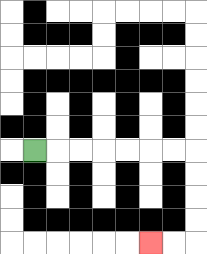{'start': '[1, 6]', 'end': '[6, 10]', 'path_directions': 'R,R,R,R,R,R,R,D,D,D,D,L,L', 'path_coordinates': '[[1, 6], [2, 6], [3, 6], [4, 6], [5, 6], [6, 6], [7, 6], [8, 6], [8, 7], [8, 8], [8, 9], [8, 10], [7, 10], [6, 10]]'}